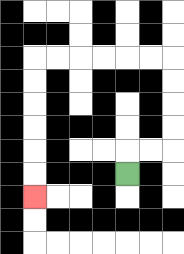{'start': '[5, 7]', 'end': '[1, 8]', 'path_directions': 'U,R,R,U,U,U,U,L,L,L,L,L,L,D,D,D,D,D,D', 'path_coordinates': '[[5, 7], [5, 6], [6, 6], [7, 6], [7, 5], [7, 4], [7, 3], [7, 2], [6, 2], [5, 2], [4, 2], [3, 2], [2, 2], [1, 2], [1, 3], [1, 4], [1, 5], [1, 6], [1, 7], [1, 8]]'}